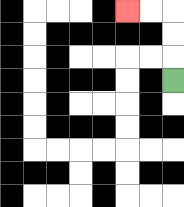{'start': '[7, 3]', 'end': '[5, 0]', 'path_directions': 'U,U,U,L,L', 'path_coordinates': '[[7, 3], [7, 2], [7, 1], [7, 0], [6, 0], [5, 0]]'}